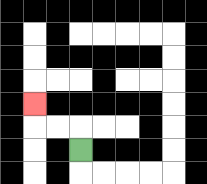{'start': '[3, 6]', 'end': '[1, 4]', 'path_directions': 'U,L,L,U', 'path_coordinates': '[[3, 6], [3, 5], [2, 5], [1, 5], [1, 4]]'}